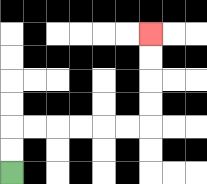{'start': '[0, 7]', 'end': '[6, 1]', 'path_directions': 'U,U,R,R,R,R,R,R,U,U,U,U', 'path_coordinates': '[[0, 7], [0, 6], [0, 5], [1, 5], [2, 5], [3, 5], [4, 5], [5, 5], [6, 5], [6, 4], [6, 3], [6, 2], [6, 1]]'}